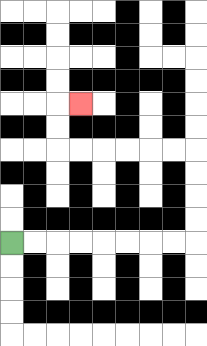{'start': '[0, 10]', 'end': '[3, 4]', 'path_directions': 'R,R,R,R,R,R,R,R,U,U,U,U,L,L,L,L,L,L,U,U,R', 'path_coordinates': '[[0, 10], [1, 10], [2, 10], [3, 10], [4, 10], [5, 10], [6, 10], [7, 10], [8, 10], [8, 9], [8, 8], [8, 7], [8, 6], [7, 6], [6, 6], [5, 6], [4, 6], [3, 6], [2, 6], [2, 5], [2, 4], [3, 4]]'}